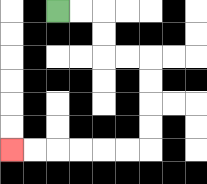{'start': '[2, 0]', 'end': '[0, 6]', 'path_directions': 'R,R,D,D,R,R,D,D,D,D,L,L,L,L,L,L', 'path_coordinates': '[[2, 0], [3, 0], [4, 0], [4, 1], [4, 2], [5, 2], [6, 2], [6, 3], [6, 4], [6, 5], [6, 6], [5, 6], [4, 6], [3, 6], [2, 6], [1, 6], [0, 6]]'}